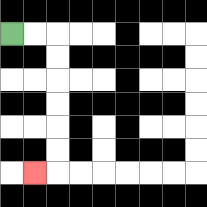{'start': '[0, 1]', 'end': '[1, 7]', 'path_directions': 'R,R,D,D,D,D,D,D,L', 'path_coordinates': '[[0, 1], [1, 1], [2, 1], [2, 2], [2, 3], [2, 4], [2, 5], [2, 6], [2, 7], [1, 7]]'}